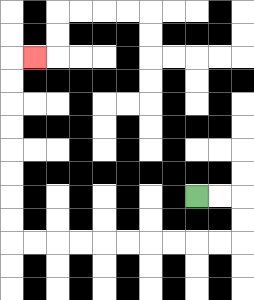{'start': '[8, 8]', 'end': '[1, 2]', 'path_directions': 'R,R,D,D,L,L,L,L,L,L,L,L,L,L,U,U,U,U,U,U,U,U,R', 'path_coordinates': '[[8, 8], [9, 8], [10, 8], [10, 9], [10, 10], [9, 10], [8, 10], [7, 10], [6, 10], [5, 10], [4, 10], [3, 10], [2, 10], [1, 10], [0, 10], [0, 9], [0, 8], [0, 7], [0, 6], [0, 5], [0, 4], [0, 3], [0, 2], [1, 2]]'}